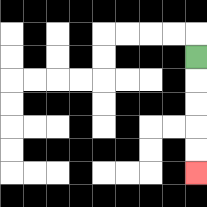{'start': '[8, 2]', 'end': '[8, 7]', 'path_directions': 'D,D,D,D,D', 'path_coordinates': '[[8, 2], [8, 3], [8, 4], [8, 5], [8, 6], [8, 7]]'}